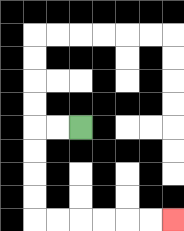{'start': '[3, 5]', 'end': '[7, 9]', 'path_directions': 'L,L,D,D,D,D,R,R,R,R,R,R', 'path_coordinates': '[[3, 5], [2, 5], [1, 5], [1, 6], [1, 7], [1, 8], [1, 9], [2, 9], [3, 9], [4, 9], [5, 9], [6, 9], [7, 9]]'}